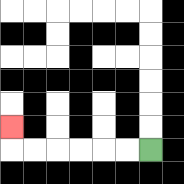{'start': '[6, 6]', 'end': '[0, 5]', 'path_directions': 'L,L,L,L,L,L,U', 'path_coordinates': '[[6, 6], [5, 6], [4, 6], [3, 6], [2, 6], [1, 6], [0, 6], [0, 5]]'}